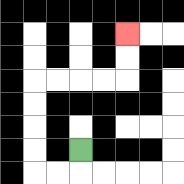{'start': '[3, 6]', 'end': '[5, 1]', 'path_directions': 'D,L,L,U,U,U,U,R,R,R,R,U,U', 'path_coordinates': '[[3, 6], [3, 7], [2, 7], [1, 7], [1, 6], [1, 5], [1, 4], [1, 3], [2, 3], [3, 3], [4, 3], [5, 3], [5, 2], [5, 1]]'}